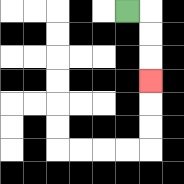{'start': '[5, 0]', 'end': '[6, 3]', 'path_directions': 'R,D,D,D', 'path_coordinates': '[[5, 0], [6, 0], [6, 1], [6, 2], [6, 3]]'}